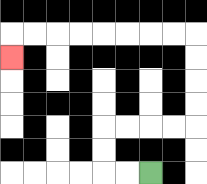{'start': '[6, 7]', 'end': '[0, 2]', 'path_directions': 'L,L,U,U,R,R,R,R,U,U,U,U,L,L,L,L,L,L,L,L,D', 'path_coordinates': '[[6, 7], [5, 7], [4, 7], [4, 6], [4, 5], [5, 5], [6, 5], [7, 5], [8, 5], [8, 4], [8, 3], [8, 2], [8, 1], [7, 1], [6, 1], [5, 1], [4, 1], [3, 1], [2, 1], [1, 1], [0, 1], [0, 2]]'}